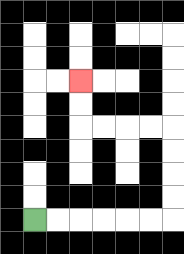{'start': '[1, 9]', 'end': '[3, 3]', 'path_directions': 'R,R,R,R,R,R,U,U,U,U,L,L,L,L,U,U', 'path_coordinates': '[[1, 9], [2, 9], [3, 9], [4, 9], [5, 9], [6, 9], [7, 9], [7, 8], [7, 7], [7, 6], [7, 5], [6, 5], [5, 5], [4, 5], [3, 5], [3, 4], [3, 3]]'}